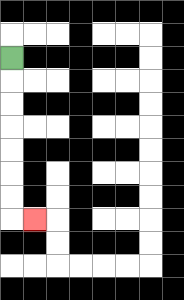{'start': '[0, 2]', 'end': '[1, 9]', 'path_directions': 'D,D,D,D,D,D,D,R', 'path_coordinates': '[[0, 2], [0, 3], [0, 4], [0, 5], [0, 6], [0, 7], [0, 8], [0, 9], [1, 9]]'}